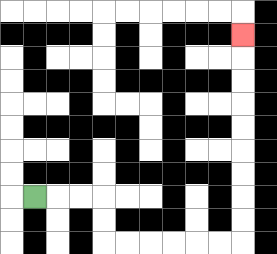{'start': '[1, 8]', 'end': '[10, 1]', 'path_directions': 'R,R,R,D,D,R,R,R,R,R,R,U,U,U,U,U,U,U,U,U', 'path_coordinates': '[[1, 8], [2, 8], [3, 8], [4, 8], [4, 9], [4, 10], [5, 10], [6, 10], [7, 10], [8, 10], [9, 10], [10, 10], [10, 9], [10, 8], [10, 7], [10, 6], [10, 5], [10, 4], [10, 3], [10, 2], [10, 1]]'}